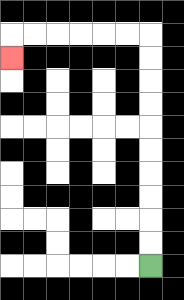{'start': '[6, 11]', 'end': '[0, 2]', 'path_directions': 'U,U,U,U,U,U,U,U,U,U,L,L,L,L,L,L,D', 'path_coordinates': '[[6, 11], [6, 10], [6, 9], [6, 8], [6, 7], [6, 6], [6, 5], [6, 4], [6, 3], [6, 2], [6, 1], [5, 1], [4, 1], [3, 1], [2, 1], [1, 1], [0, 1], [0, 2]]'}